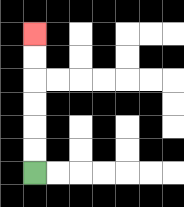{'start': '[1, 7]', 'end': '[1, 1]', 'path_directions': 'U,U,U,U,U,U', 'path_coordinates': '[[1, 7], [1, 6], [1, 5], [1, 4], [1, 3], [1, 2], [1, 1]]'}